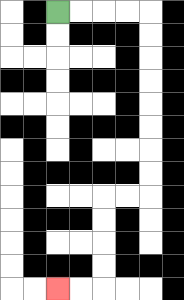{'start': '[2, 0]', 'end': '[2, 12]', 'path_directions': 'R,R,R,R,D,D,D,D,D,D,D,D,L,L,D,D,D,D,L,L', 'path_coordinates': '[[2, 0], [3, 0], [4, 0], [5, 0], [6, 0], [6, 1], [6, 2], [6, 3], [6, 4], [6, 5], [6, 6], [6, 7], [6, 8], [5, 8], [4, 8], [4, 9], [4, 10], [4, 11], [4, 12], [3, 12], [2, 12]]'}